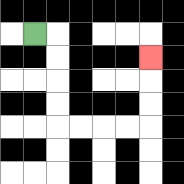{'start': '[1, 1]', 'end': '[6, 2]', 'path_directions': 'R,D,D,D,D,R,R,R,R,U,U,U', 'path_coordinates': '[[1, 1], [2, 1], [2, 2], [2, 3], [2, 4], [2, 5], [3, 5], [4, 5], [5, 5], [6, 5], [6, 4], [6, 3], [6, 2]]'}